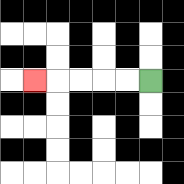{'start': '[6, 3]', 'end': '[1, 3]', 'path_directions': 'L,L,L,L,L', 'path_coordinates': '[[6, 3], [5, 3], [4, 3], [3, 3], [2, 3], [1, 3]]'}